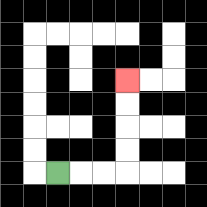{'start': '[2, 7]', 'end': '[5, 3]', 'path_directions': 'R,R,R,U,U,U,U', 'path_coordinates': '[[2, 7], [3, 7], [4, 7], [5, 7], [5, 6], [5, 5], [5, 4], [5, 3]]'}